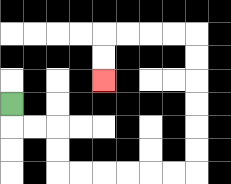{'start': '[0, 4]', 'end': '[4, 3]', 'path_directions': 'D,R,R,D,D,R,R,R,R,R,R,U,U,U,U,U,U,L,L,L,L,D,D', 'path_coordinates': '[[0, 4], [0, 5], [1, 5], [2, 5], [2, 6], [2, 7], [3, 7], [4, 7], [5, 7], [6, 7], [7, 7], [8, 7], [8, 6], [8, 5], [8, 4], [8, 3], [8, 2], [8, 1], [7, 1], [6, 1], [5, 1], [4, 1], [4, 2], [4, 3]]'}